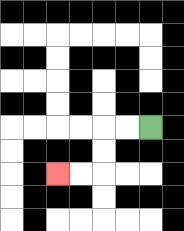{'start': '[6, 5]', 'end': '[2, 7]', 'path_directions': 'L,L,D,D,L,L', 'path_coordinates': '[[6, 5], [5, 5], [4, 5], [4, 6], [4, 7], [3, 7], [2, 7]]'}